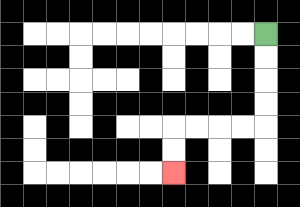{'start': '[11, 1]', 'end': '[7, 7]', 'path_directions': 'D,D,D,D,L,L,L,L,D,D', 'path_coordinates': '[[11, 1], [11, 2], [11, 3], [11, 4], [11, 5], [10, 5], [9, 5], [8, 5], [7, 5], [7, 6], [7, 7]]'}